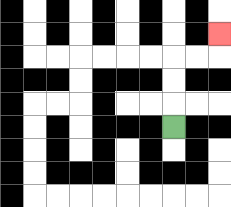{'start': '[7, 5]', 'end': '[9, 1]', 'path_directions': 'U,U,U,R,R,U', 'path_coordinates': '[[7, 5], [7, 4], [7, 3], [7, 2], [8, 2], [9, 2], [9, 1]]'}